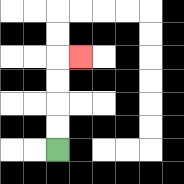{'start': '[2, 6]', 'end': '[3, 2]', 'path_directions': 'U,U,U,U,R', 'path_coordinates': '[[2, 6], [2, 5], [2, 4], [2, 3], [2, 2], [3, 2]]'}